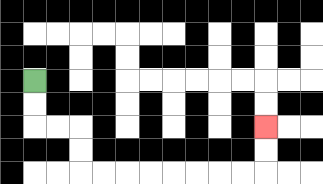{'start': '[1, 3]', 'end': '[11, 5]', 'path_directions': 'D,D,R,R,D,D,R,R,R,R,R,R,R,R,U,U', 'path_coordinates': '[[1, 3], [1, 4], [1, 5], [2, 5], [3, 5], [3, 6], [3, 7], [4, 7], [5, 7], [6, 7], [7, 7], [8, 7], [9, 7], [10, 7], [11, 7], [11, 6], [11, 5]]'}